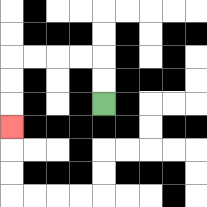{'start': '[4, 4]', 'end': '[0, 5]', 'path_directions': 'U,U,L,L,L,L,D,D,D', 'path_coordinates': '[[4, 4], [4, 3], [4, 2], [3, 2], [2, 2], [1, 2], [0, 2], [0, 3], [0, 4], [0, 5]]'}